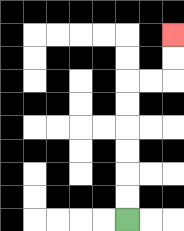{'start': '[5, 9]', 'end': '[7, 1]', 'path_directions': 'U,U,U,U,U,U,R,R,U,U', 'path_coordinates': '[[5, 9], [5, 8], [5, 7], [5, 6], [5, 5], [5, 4], [5, 3], [6, 3], [7, 3], [7, 2], [7, 1]]'}